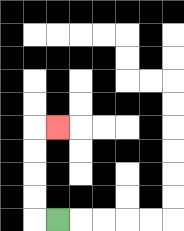{'start': '[2, 9]', 'end': '[2, 5]', 'path_directions': 'L,U,U,U,U,R', 'path_coordinates': '[[2, 9], [1, 9], [1, 8], [1, 7], [1, 6], [1, 5], [2, 5]]'}